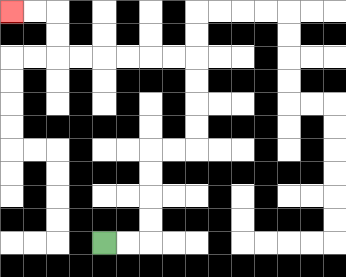{'start': '[4, 10]', 'end': '[0, 0]', 'path_directions': 'R,R,U,U,U,U,R,R,U,U,U,U,L,L,L,L,L,L,U,U,L,L', 'path_coordinates': '[[4, 10], [5, 10], [6, 10], [6, 9], [6, 8], [6, 7], [6, 6], [7, 6], [8, 6], [8, 5], [8, 4], [8, 3], [8, 2], [7, 2], [6, 2], [5, 2], [4, 2], [3, 2], [2, 2], [2, 1], [2, 0], [1, 0], [0, 0]]'}